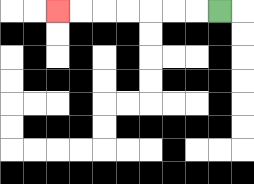{'start': '[9, 0]', 'end': '[2, 0]', 'path_directions': 'L,L,L,L,L,L,L', 'path_coordinates': '[[9, 0], [8, 0], [7, 0], [6, 0], [5, 0], [4, 0], [3, 0], [2, 0]]'}